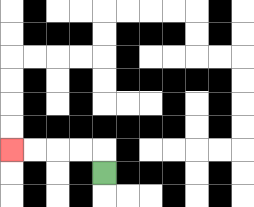{'start': '[4, 7]', 'end': '[0, 6]', 'path_directions': 'U,L,L,L,L', 'path_coordinates': '[[4, 7], [4, 6], [3, 6], [2, 6], [1, 6], [0, 6]]'}